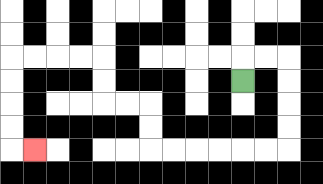{'start': '[10, 3]', 'end': '[1, 6]', 'path_directions': 'U,R,R,D,D,D,D,L,L,L,L,L,L,U,U,L,L,U,U,L,L,L,L,D,D,D,D,R', 'path_coordinates': '[[10, 3], [10, 2], [11, 2], [12, 2], [12, 3], [12, 4], [12, 5], [12, 6], [11, 6], [10, 6], [9, 6], [8, 6], [7, 6], [6, 6], [6, 5], [6, 4], [5, 4], [4, 4], [4, 3], [4, 2], [3, 2], [2, 2], [1, 2], [0, 2], [0, 3], [0, 4], [0, 5], [0, 6], [1, 6]]'}